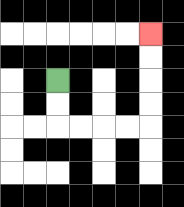{'start': '[2, 3]', 'end': '[6, 1]', 'path_directions': 'D,D,R,R,R,R,U,U,U,U', 'path_coordinates': '[[2, 3], [2, 4], [2, 5], [3, 5], [4, 5], [5, 5], [6, 5], [6, 4], [6, 3], [6, 2], [6, 1]]'}